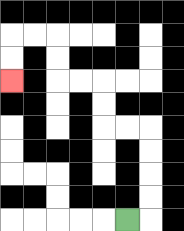{'start': '[5, 9]', 'end': '[0, 3]', 'path_directions': 'R,U,U,U,U,L,L,U,U,L,L,U,U,L,L,D,D', 'path_coordinates': '[[5, 9], [6, 9], [6, 8], [6, 7], [6, 6], [6, 5], [5, 5], [4, 5], [4, 4], [4, 3], [3, 3], [2, 3], [2, 2], [2, 1], [1, 1], [0, 1], [0, 2], [0, 3]]'}